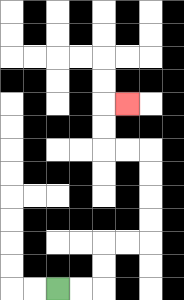{'start': '[2, 12]', 'end': '[5, 4]', 'path_directions': 'R,R,U,U,R,R,U,U,U,U,L,L,U,U,R', 'path_coordinates': '[[2, 12], [3, 12], [4, 12], [4, 11], [4, 10], [5, 10], [6, 10], [6, 9], [6, 8], [6, 7], [6, 6], [5, 6], [4, 6], [4, 5], [4, 4], [5, 4]]'}